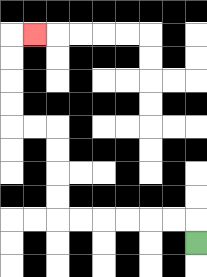{'start': '[8, 10]', 'end': '[1, 1]', 'path_directions': 'U,L,L,L,L,L,L,U,U,U,U,L,L,U,U,U,U,R', 'path_coordinates': '[[8, 10], [8, 9], [7, 9], [6, 9], [5, 9], [4, 9], [3, 9], [2, 9], [2, 8], [2, 7], [2, 6], [2, 5], [1, 5], [0, 5], [0, 4], [0, 3], [0, 2], [0, 1], [1, 1]]'}